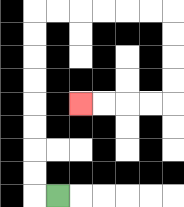{'start': '[2, 8]', 'end': '[3, 4]', 'path_directions': 'L,U,U,U,U,U,U,U,U,R,R,R,R,R,R,D,D,D,D,L,L,L,L', 'path_coordinates': '[[2, 8], [1, 8], [1, 7], [1, 6], [1, 5], [1, 4], [1, 3], [1, 2], [1, 1], [1, 0], [2, 0], [3, 0], [4, 0], [5, 0], [6, 0], [7, 0], [7, 1], [7, 2], [7, 3], [7, 4], [6, 4], [5, 4], [4, 4], [3, 4]]'}